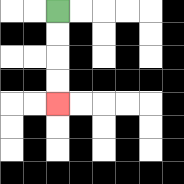{'start': '[2, 0]', 'end': '[2, 4]', 'path_directions': 'D,D,D,D', 'path_coordinates': '[[2, 0], [2, 1], [2, 2], [2, 3], [2, 4]]'}